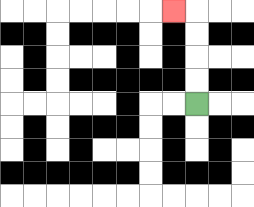{'start': '[8, 4]', 'end': '[7, 0]', 'path_directions': 'U,U,U,U,L', 'path_coordinates': '[[8, 4], [8, 3], [8, 2], [8, 1], [8, 0], [7, 0]]'}